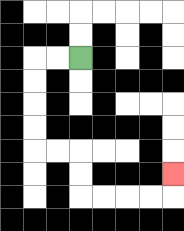{'start': '[3, 2]', 'end': '[7, 7]', 'path_directions': 'L,L,D,D,D,D,R,R,D,D,R,R,R,R,U', 'path_coordinates': '[[3, 2], [2, 2], [1, 2], [1, 3], [1, 4], [1, 5], [1, 6], [2, 6], [3, 6], [3, 7], [3, 8], [4, 8], [5, 8], [6, 8], [7, 8], [7, 7]]'}